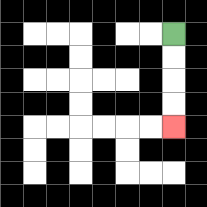{'start': '[7, 1]', 'end': '[7, 5]', 'path_directions': 'D,D,D,D', 'path_coordinates': '[[7, 1], [7, 2], [7, 3], [7, 4], [7, 5]]'}